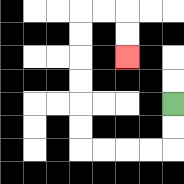{'start': '[7, 4]', 'end': '[5, 2]', 'path_directions': 'D,D,L,L,L,L,U,U,U,U,U,U,R,R,D,D', 'path_coordinates': '[[7, 4], [7, 5], [7, 6], [6, 6], [5, 6], [4, 6], [3, 6], [3, 5], [3, 4], [3, 3], [3, 2], [3, 1], [3, 0], [4, 0], [5, 0], [5, 1], [5, 2]]'}